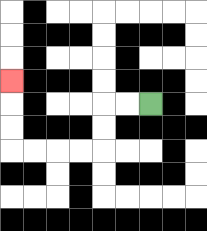{'start': '[6, 4]', 'end': '[0, 3]', 'path_directions': 'L,L,D,D,L,L,L,L,U,U,U', 'path_coordinates': '[[6, 4], [5, 4], [4, 4], [4, 5], [4, 6], [3, 6], [2, 6], [1, 6], [0, 6], [0, 5], [0, 4], [0, 3]]'}